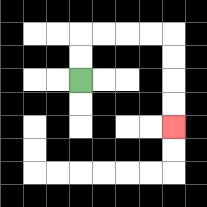{'start': '[3, 3]', 'end': '[7, 5]', 'path_directions': 'U,U,R,R,R,R,D,D,D,D', 'path_coordinates': '[[3, 3], [3, 2], [3, 1], [4, 1], [5, 1], [6, 1], [7, 1], [7, 2], [7, 3], [7, 4], [7, 5]]'}